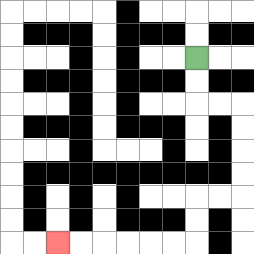{'start': '[8, 2]', 'end': '[2, 10]', 'path_directions': 'D,D,R,R,D,D,D,D,L,L,D,D,L,L,L,L,L,L', 'path_coordinates': '[[8, 2], [8, 3], [8, 4], [9, 4], [10, 4], [10, 5], [10, 6], [10, 7], [10, 8], [9, 8], [8, 8], [8, 9], [8, 10], [7, 10], [6, 10], [5, 10], [4, 10], [3, 10], [2, 10]]'}